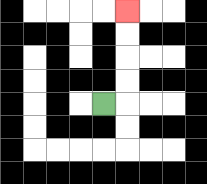{'start': '[4, 4]', 'end': '[5, 0]', 'path_directions': 'R,U,U,U,U', 'path_coordinates': '[[4, 4], [5, 4], [5, 3], [5, 2], [5, 1], [5, 0]]'}